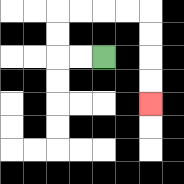{'start': '[4, 2]', 'end': '[6, 4]', 'path_directions': 'L,L,U,U,R,R,R,R,D,D,D,D', 'path_coordinates': '[[4, 2], [3, 2], [2, 2], [2, 1], [2, 0], [3, 0], [4, 0], [5, 0], [6, 0], [6, 1], [6, 2], [6, 3], [6, 4]]'}